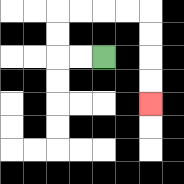{'start': '[4, 2]', 'end': '[6, 4]', 'path_directions': 'L,L,U,U,R,R,R,R,D,D,D,D', 'path_coordinates': '[[4, 2], [3, 2], [2, 2], [2, 1], [2, 0], [3, 0], [4, 0], [5, 0], [6, 0], [6, 1], [6, 2], [6, 3], [6, 4]]'}